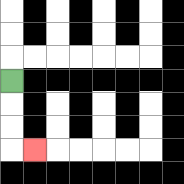{'start': '[0, 3]', 'end': '[1, 6]', 'path_directions': 'D,D,D,R', 'path_coordinates': '[[0, 3], [0, 4], [0, 5], [0, 6], [1, 6]]'}